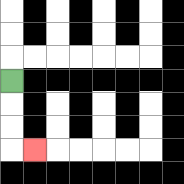{'start': '[0, 3]', 'end': '[1, 6]', 'path_directions': 'D,D,D,R', 'path_coordinates': '[[0, 3], [0, 4], [0, 5], [0, 6], [1, 6]]'}